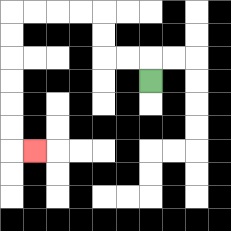{'start': '[6, 3]', 'end': '[1, 6]', 'path_directions': 'U,L,L,U,U,L,L,L,L,D,D,D,D,D,D,R', 'path_coordinates': '[[6, 3], [6, 2], [5, 2], [4, 2], [4, 1], [4, 0], [3, 0], [2, 0], [1, 0], [0, 0], [0, 1], [0, 2], [0, 3], [0, 4], [0, 5], [0, 6], [1, 6]]'}